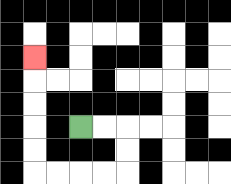{'start': '[3, 5]', 'end': '[1, 2]', 'path_directions': 'R,R,D,D,L,L,L,L,U,U,U,U,U', 'path_coordinates': '[[3, 5], [4, 5], [5, 5], [5, 6], [5, 7], [4, 7], [3, 7], [2, 7], [1, 7], [1, 6], [1, 5], [1, 4], [1, 3], [1, 2]]'}